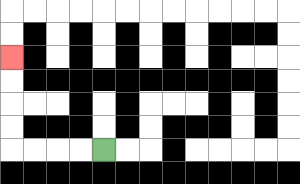{'start': '[4, 6]', 'end': '[0, 2]', 'path_directions': 'L,L,L,L,U,U,U,U', 'path_coordinates': '[[4, 6], [3, 6], [2, 6], [1, 6], [0, 6], [0, 5], [0, 4], [0, 3], [0, 2]]'}